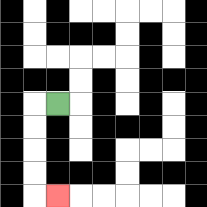{'start': '[2, 4]', 'end': '[2, 8]', 'path_directions': 'L,D,D,D,D,R', 'path_coordinates': '[[2, 4], [1, 4], [1, 5], [1, 6], [1, 7], [1, 8], [2, 8]]'}